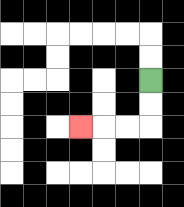{'start': '[6, 3]', 'end': '[3, 5]', 'path_directions': 'D,D,L,L,L', 'path_coordinates': '[[6, 3], [6, 4], [6, 5], [5, 5], [4, 5], [3, 5]]'}